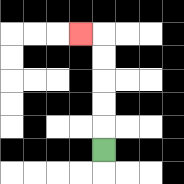{'start': '[4, 6]', 'end': '[3, 1]', 'path_directions': 'U,U,U,U,U,L', 'path_coordinates': '[[4, 6], [4, 5], [4, 4], [4, 3], [4, 2], [4, 1], [3, 1]]'}